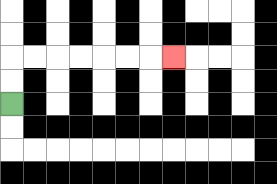{'start': '[0, 4]', 'end': '[7, 2]', 'path_directions': 'U,U,R,R,R,R,R,R,R', 'path_coordinates': '[[0, 4], [0, 3], [0, 2], [1, 2], [2, 2], [3, 2], [4, 2], [5, 2], [6, 2], [7, 2]]'}